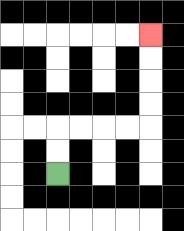{'start': '[2, 7]', 'end': '[6, 1]', 'path_directions': 'U,U,R,R,R,R,U,U,U,U', 'path_coordinates': '[[2, 7], [2, 6], [2, 5], [3, 5], [4, 5], [5, 5], [6, 5], [6, 4], [6, 3], [6, 2], [6, 1]]'}